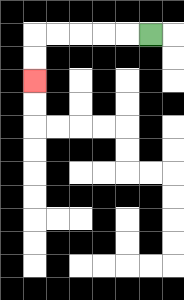{'start': '[6, 1]', 'end': '[1, 3]', 'path_directions': 'L,L,L,L,L,D,D', 'path_coordinates': '[[6, 1], [5, 1], [4, 1], [3, 1], [2, 1], [1, 1], [1, 2], [1, 3]]'}